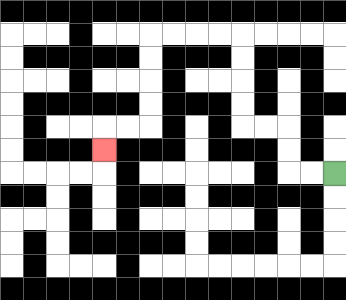{'start': '[14, 7]', 'end': '[4, 6]', 'path_directions': 'L,L,U,U,L,L,U,U,U,U,L,L,L,L,D,D,D,D,L,L,D', 'path_coordinates': '[[14, 7], [13, 7], [12, 7], [12, 6], [12, 5], [11, 5], [10, 5], [10, 4], [10, 3], [10, 2], [10, 1], [9, 1], [8, 1], [7, 1], [6, 1], [6, 2], [6, 3], [6, 4], [6, 5], [5, 5], [4, 5], [4, 6]]'}